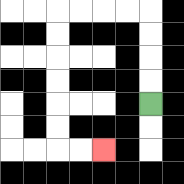{'start': '[6, 4]', 'end': '[4, 6]', 'path_directions': 'U,U,U,U,L,L,L,L,D,D,D,D,D,D,R,R', 'path_coordinates': '[[6, 4], [6, 3], [6, 2], [6, 1], [6, 0], [5, 0], [4, 0], [3, 0], [2, 0], [2, 1], [2, 2], [2, 3], [2, 4], [2, 5], [2, 6], [3, 6], [4, 6]]'}